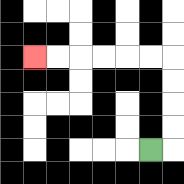{'start': '[6, 6]', 'end': '[1, 2]', 'path_directions': 'R,U,U,U,U,L,L,L,L,L,L', 'path_coordinates': '[[6, 6], [7, 6], [7, 5], [7, 4], [7, 3], [7, 2], [6, 2], [5, 2], [4, 2], [3, 2], [2, 2], [1, 2]]'}